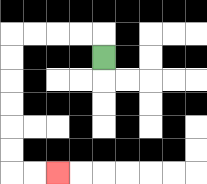{'start': '[4, 2]', 'end': '[2, 7]', 'path_directions': 'U,L,L,L,L,D,D,D,D,D,D,R,R', 'path_coordinates': '[[4, 2], [4, 1], [3, 1], [2, 1], [1, 1], [0, 1], [0, 2], [0, 3], [0, 4], [0, 5], [0, 6], [0, 7], [1, 7], [2, 7]]'}